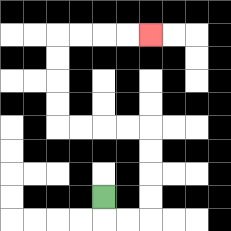{'start': '[4, 8]', 'end': '[6, 1]', 'path_directions': 'D,R,R,U,U,U,U,L,L,L,L,U,U,U,U,R,R,R,R', 'path_coordinates': '[[4, 8], [4, 9], [5, 9], [6, 9], [6, 8], [6, 7], [6, 6], [6, 5], [5, 5], [4, 5], [3, 5], [2, 5], [2, 4], [2, 3], [2, 2], [2, 1], [3, 1], [4, 1], [5, 1], [6, 1]]'}